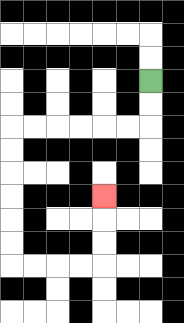{'start': '[6, 3]', 'end': '[4, 8]', 'path_directions': 'D,D,L,L,L,L,L,L,D,D,D,D,D,D,R,R,R,R,U,U,U', 'path_coordinates': '[[6, 3], [6, 4], [6, 5], [5, 5], [4, 5], [3, 5], [2, 5], [1, 5], [0, 5], [0, 6], [0, 7], [0, 8], [0, 9], [0, 10], [0, 11], [1, 11], [2, 11], [3, 11], [4, 11], [4, 10], [4, 9], [4, 8]]'}